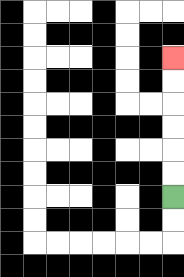{'start': '[7, 8]', 'end': '[7, 2]', 'path_directions': 'U,U,U,U,U,U', 'path_coordinates': '[[7, 8], [7, 7], [7, 6], [7, 5], [7, 4], [7, 3], [7, 2]]'}